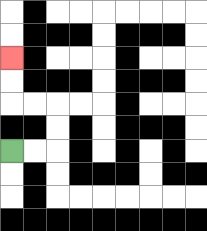{'start': '[0, 6]', 'end': '[0, 2]', 'path_directions': 'R,R,U,U,L,L,U,U', 'path_coordinates': '[[0, 6], [1, 6], [2, 6], [2, 5], [2, 4], [1, 4], [0, 4], [0, 3], [0, 2]]'}